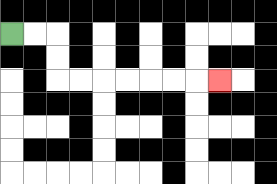{'start': '[0, 1]', 'end': '[9, 3]', 'path_directions': 'R,R,D,D,R,R,R,R,R,R,R', 'path_coordinates': '[[0, 1], [1, 1], [2, 1], [2, 2], [2, 3], [3, 3], [4, 3], [5, 3], [6, 3], [7, 3], [8, 3], [9, 3]]'}